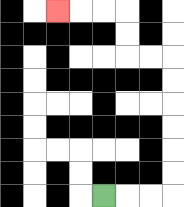{'start': '[4, 8]', 'end': '[2, 0]', 'path_directions': 'R,R,R,U,U,U,U,U,U,L,L,U,U,L,L,L', 'path_coordinates': '[[4, 8], [5, 8], [6, 8], [7, 8], [7, 7], [7, 6], [7, 5], [7, 4], [7, 3], [7, 2], [6, 2], [5, 2], [5, 1], [5, 0], [4, 0], [3, 0], [2, 0]]'}